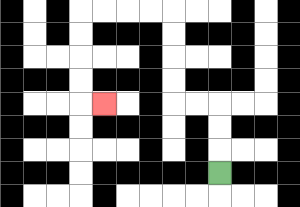{'start': '[9, 7]', 'end': '[4, 4]', 'path_directions': 'U,U,U,L,L,U,U,U,U,L,L,L,L,D,D,D,D,R', 'path_coordinates': '[[9, 7], [9, 6], [9, 5], [9, 4], [8, 4], [7, 4], [7, 3], [7, 2], [7, 1], [7, 0], [6, 0], [5, 0], [4, 0], [3, 0], [3, 1], [3, 2], [3, 3], [3, 4], [4, 4]]'}